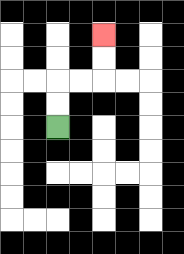{'start': '[2, 5]', 'end': '[4, 1]', 'path_directions': 'U,U,R,R,U,U', 'path_coordinates': '[[2, 5], [2, 4], [2, 3], [3, 3], [4, 3], [4, 2], [4, 1]]'}